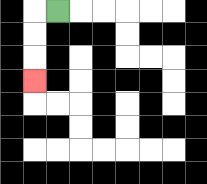{'start': '[2, 0]', 'end': '[1, 3]', 'path_directions': 'L,D,D,D', 'path_coordinates': '[[2, 0], [1, 0], [1, 1], [1, 2], [1, 3]]'}